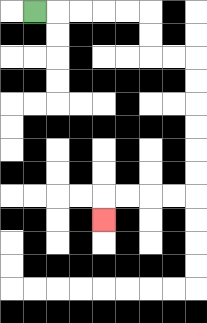{'start': '[1, 0]', 'end': '[4, 9]', 'path_directions': 'R,R,R,R,R,D,D,R,R,D,D,D,D,D,D,L,L,L,L,D', 'path_coordinates': '[[1, 0], [2, 0], [3, 0], [4, 0], [5, 0], [6, 0], [6, 1], [6, 2], [7, 2], [8, 2], [8, 3], [8, 4], [8, 5], [8, 6], [8, 7], [8, 8], [7, 8], [6, 8], [5, 8], [4, 8], [4, 9]]'}